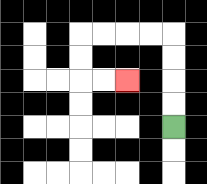{'start': '[7, 5]', 'end': '[5, 3]', 'path_directions': 'U,U,U,U,L,L,L,L,D,D,R,R', 'path_coordinates': '[[7, 5], [7, 4], [7, 3], [7, 2], [7, 1], [6, 1], [5, 1], [4, 1], [3, 1], [3, 2], [3, 3], [4, 3], [5, 3]]'}